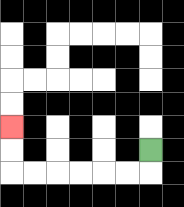{'start': '[6, 6]', 'end': '[0, 5]', 'path_directions': 'D,L,L,L,L,L,L,U,U', 'path_coordinates': '[[6, 6], [6, 7], [5, 7], [4, 7], [3, 7], [2, 7], [1, 7], [0, 7], [0, 6], [0, 5]]'}